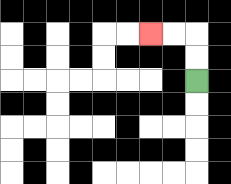{'start': '[8, 3]', 'end': '[6, 1]', 'path_directions': 'U,U,L,L', 'path_coordinates': '[[8, 3], [8, 2], [8, 1], [7, 1], [6, 1]]'}